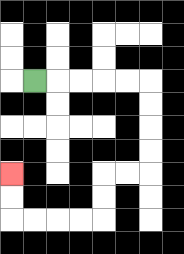{'start': '[1, 3]', 'end': '[0, 7]', 'path_directions': 'R,R,R,R,R,D,D,D,D,L,L,D,D,L,L,L,L,U,U', 'path_coordinates': '[[1, 3], [2, 3], [3, 3], [4, 3], [5, 3], [6, 3], [6, 4], [6, 5], [6, 6], [6, 7], [5, 7], [4, 7], [4, 8], [4, 9], [3, 9], [2, 9], [1, 9], [0, 9], [0, 8], [0, 7]]'}